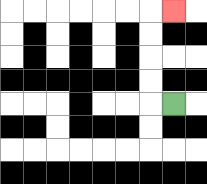{'start': '[7, 4]', 'end': '[7, 0]', 'path_directions': 'L,U,U,U,U,R', 'path_coordinates': '[[7, 4], [6, 4], [6, 3], [6, 2], [6, 1], [6, 0], [7, 0]]'}